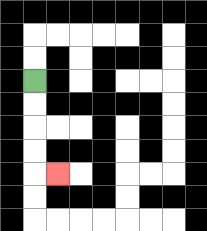{'start': '[1, 3]', 'end': '[2, 7]', 'path_directions': 'D,D,D,D,R', 'path_coordinates': '[[1, 3], [1, 4], [1, 5], [1, 6], [1, 7], [2, 7]]'}